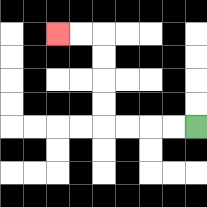{'start': '[8, 5]', 'end': '[2, 1]', 'path_directions': 'L,L,L,L,U,U,U,U,L,L', 'path_coordinates': '[[8, 5], [7, 5], [6, 5], [5, 5], [4, 5], [4, 4], [4, 3], [4, 2], [4, 1], [3, 1], [2, 1]]'}